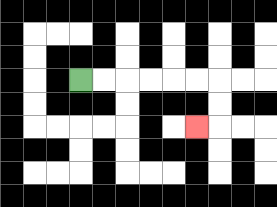{'start': '[3, 3]', 'end': '[8, 5]', 'path_directions': 'R,R,R,R,R,R,D,D,L', 'path_coordinates': '[[3, 3], [4, 3], [5, 3], [6, 3], [7, 3], [8, 3], [9, 3], [9, 4], [9, 5], [8, 5]]'}